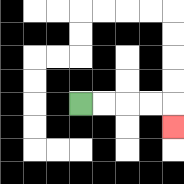{'start': '[3, 4]', 'end': '[7, 5]', 'path_directions': 'R,R,R,R,D', 'path_coordinates': '[[3, 4], [4, 4], [5, 4], [6, 4], [7, 4], [7, 5]]'}